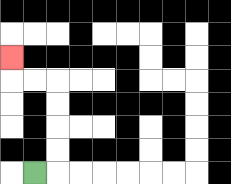{'start': '[1, 7]', 'end': '[0, 2]', 'path_directions': 'R,U,U,U,U,L,L,U', 'path_coordinates': '[[1, 7], [2, 7], [2, 6], [2, 5], [2, 4], [2, 3], [1, 3], [0, 3], [0, 2]]'}